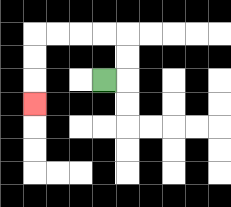{'start': '[4, 3]', 'end': '[1, 4]', 'path_directions': 'R,U,U,L,L,L,L,D,D,D', 'path_coordinates': '[[4, 3], [5, 3], [5, 2], [5, 1], [4, 1], [3, 1], [2, 1], [1, 1], [1, 2], [1, 3], [1, 4]]'}